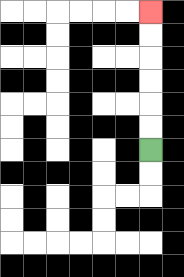{'start': '[6, 6]', 'end': '[6, 0]', 'path_directions': 'U,U,U,U,U,U', 'path_coordinates': '[[6, 6], [6, 5], [6, 4], [6, 3], [6, 2], [6, 1], [6, 0]]'}